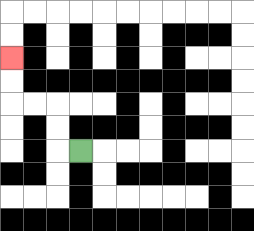{'start': '[3, 6]', 'end': '[0, 2]', 'path_directions': 'L,U,U,L,L,U,U', 'path_coordinates': '[[3, 6], [2, 6], [2, 5], [2, 4], [1, 4], [0, 4], [0, 3], [0, 2]]'}